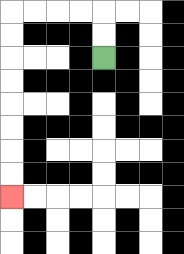{'start': '[4, 2]', 'end': '[0, 8]', 'path_directions': 'U,U,L,L,L,L,D,D,D,D,D,D,D,D', 'path_coordinates': '[[4, 2], [4, 1], [4, 0], [3, 0], [2, 0], [1, 0], [0, 0], [0, 1], [0, 2], [0, 3], [0, 4], [0, 5], [0, 6], [0, 7], [0, 8]]'}